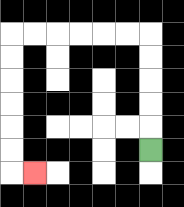{'start': '[6, 6]', 'end': '[1, 7]', 'path_directions': 'U,U,U,U,U,L,L,L,L,L,L,D,D,D,D,D,D,R', 'path_coordinates': '[[6, 6], [6, 5], [6, 4], [6, 3], [6, 2], [6, 1], [5, 1], [4, 1], [3, 1], [2, 1], [1, 1], [0, 1], [0, 2], [0, 3], [0, 4], [0, 5], [0, 6], [0, 7], [1, 7]]'}